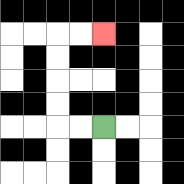{'start': '[4, 5]', 'end': '[4, 1]', 'path_directions': 'L,L,U,U,U,U,R,R', 'path_coordinates': '[[4, 5], [3, 5], [2, 5], [2, 4], [2, 3], [2, 2], [2, 1], [3, 1], [4, 1]]'}